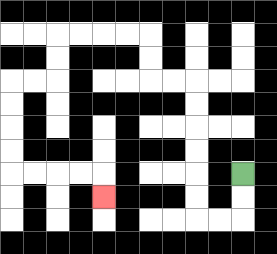{'start': '[10, 7]', 'end': '[4, 8]', 'path_directions': 'D,D,L,L,U,U,U,U,U,U,L,L,U,U,L,L,L,L,D,D,L,L,D,D,D,D,R,R,R,R,D', 'path_coordinates': '[[10, 7], [10, 8], [10, 9], [9, 9], [8, 9], [8, 8], [8, 7], [8, 6], [8, 5], [8, 4], [8, 3], [7, 3], [6, 3], [6, 2], [6, 1], [5, 1], [4, 1], [3, 1], [2, 1], [2, 2], [2, 3], [1, 3], [0, 3], [0, 4], [0, 5], [0, 6], [0, 7], [1, 7], [2, 7], [3, 7], [4, 7], [4, 8]]'}